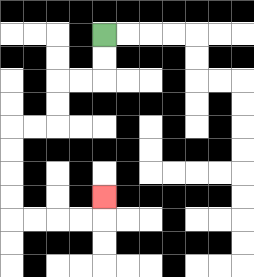{'start': '[4, 1]', 'end': '[4, 8]', 'path_directions': 'D,D,L,L,D,D,L,L,D,D,D,D,R,R,R,R,U', 'path_coordinates': '[[4, 1], [4, 2], [4, 3], [3, 3], [2, 3], [2, 4], [2, 5], [1, 5], [0, 5], [0, 6], [0, 7], [0, 8], [0, 9], [1, 9], [2, 9], [3, 9], [4, 9], [4, 8]]'}